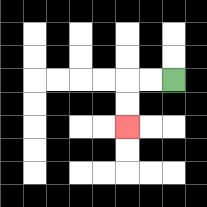{'start': '[7, 3]', 'end': '[5, 5]', 'path_directions': 'L,L,D,D', 'path_coordinates': '[[7, 3], [6, 3], [5, 3], [5, 4], [5, 5]]'}